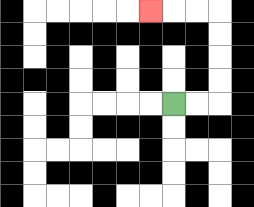{'start': '[7, 4]', 'end': '[6, 0]', 'path_directions': 'R,R,U,U,U,U,L,L,L', 'path_coordinates': '[[7, 4], [8, 4], [9, 4], [9, 3], [9, 2], [9, 1], [9, 0], [8, 0], [7, 0], [6, 0]]'}